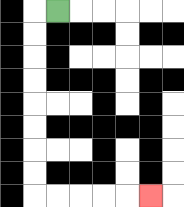{'start': '[2, 0]', 'end': '[6, 8]', 'path_directions': 'L,D,D,D,D,D,D,D,D,R,R,R,R,R', 'path_coordinates': '[[2, 0], [1, 0], [1, 1], [1, 2], [1, 3], [1, 4], [1, 5], [1, 6], [1, 7], [1, 8], [2, 8], [3, 8], [4, 8], [5, 8], [6, 8]]'}